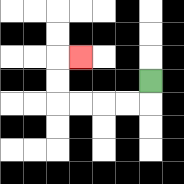{'start': '[6, 3]', 'end': '[3, 2]', 'path_directions': 'D,L,L,L,L,U,U,R', 'path_coordinates': '[[6, 3], [6, 4], [5, 4], [4, 4], [3, 4], [2, 4], [2, 3], [2, 2], [3, 2]]'}